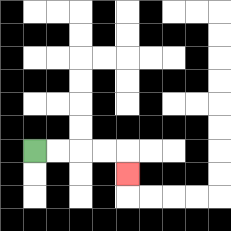{'start': '[1, 6]', 'end': '[5, 7]', 'path_directions': 'R,R,R,R,D', 'path_coordinates': '[[1, 6], [2, 6], [3, 6], [4, 6], [5, 6], [5, 7]]'}